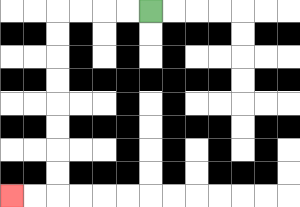{'start': '[6, 0]', 'end': '[0, 8]', 'path_directions': 'L,L,L,L,D,D,D,D,D,D,D,D,L,L', 'path_coordinates': '[[6, 0], [5, 0], [4, 0], [3, 0], [2, 0], [2, 1], [2, 2], [2, 3], [2, 4], [2, 5], [2, 6], [2, 7], [2, 8], [1, 8], [0, 8]]'}